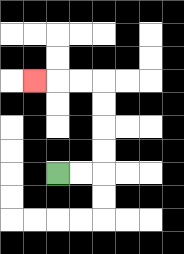{'start': '[2, 7]', 'end': '[1, 3]', 'path_directions': 'R,R,U,U,U,U,L,L,L', 'path_coordinates': '[[2, 7], [3, 7], [4, 7], [4, 6], [4, 5], [4, 4], [4, 3], [3, 3], [2, 3], [1, 3]]'}